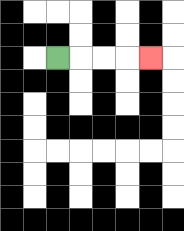{'start': '[2, 2]', 'end': '[6, 2]', 'path_directions': 'R,R,R,R', 'path_coordinates': '[[2, 2], [3, 2], [4, 2], [5, 2], [6, 2]]'}